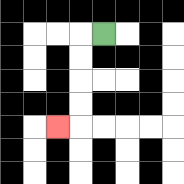{'start': '[4, 1]', 'end': '[2, 5]', 'path_directions': 'L,D,D,D,D,L', 'path_coordinates': '[[4, 1], [3, 1], [3, 2], [3, 3], [3, 4], [3, 5], [2, 5]]'}